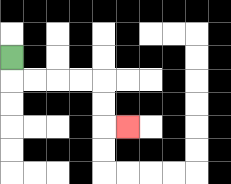{'start': '[0, 2]', 'end': '[5, 5]', 'path_directions': 'D,R,R,R,R,D,D,R', 'path_coordinates': '[[0, 2], [0, 3], [1, 3], [2, 3], [3, 3], [4, 3], [4, 4], [4, 5], [5, 5]]'}